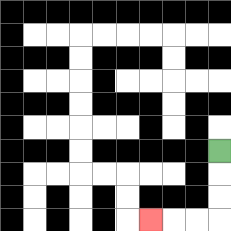{'start': '[9, 6]', 'end': '[6, 9]', 'path_directions': 'D,D,D,L,L,L', 'path_coordinates': '[[9, 6], [9, 7], [9, 8], [9, 9], [8, 9], [7, 9], [6, 9]]'}